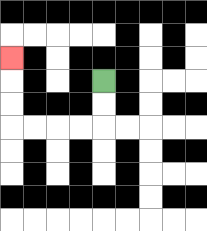{'start': '[4, 3]', 'end': '[0, 2]', 'path_directions': 'D,D,L,L,L,L,U,U,U', 'path_coordinates': '[[4, 3], [4, 4], [4, 5], [3, 5], [2, 5], [1, 5], [0, 5], [0, 4], [0, 3], [0, 2]]'}